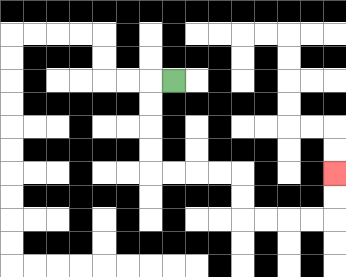{'start': '[7, 3]', 'end': '[14, 7]', 'path_directions': 'L,D,D,D,D,R,R,R,R,D,D,R,R,R,R,U,U', 'path_coordinates': '[[7, 3], [6, 3], [6, 4], [6, 5], [6, 6], [6, 7], [7, 7], [8, 7], [9, 7], [10, 7], [10, 8], [10, 9], [11, 9], [12, 9], [13, 9], [14, 9], [14, 8], [14, 7]]'}